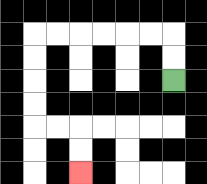{'start': '[7, 3]', 'end': '[3, 7]', 'path_directions': 'U,U,L,L,L,L,L,L,D,D,D,D,R,R,D,D', 'path_coordinates': '[[7, 3], [7, 2], [7, 1], [6, 1], [5, 1], [4, 1], [3, 1], [2, 1], [1, 1], [1, 2], [1, 3], [1, 4], [1, 5], [2, 5], [3, 5], [3, 6], [3, 7]]'}